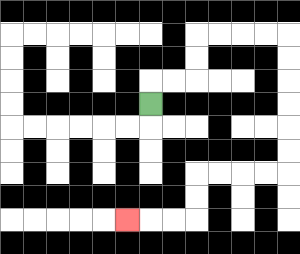{'start': '[6, 4]', 'end': '[5, 9]', 'path_directions': 'U,R,R,U,U,R,R,R,R,D,D,D,D,D,D,L,L,L,L,D,D,L,L,L', 'path_coordinates': '[[6, 4], [6, 3], [7, 3], [8, 3], [8, 2], [8, 1], [9, 1], [10, 1], [11, 1], [12, 1], [12, 2], [12, 3], [12, 4], [12, 5], [12, 6], [12, 7], [11, 7], [10, 7], [9, 7], [8, 7], [8, 8], [8, 9], [7, 9], [6, 9], [5, 9]]'}